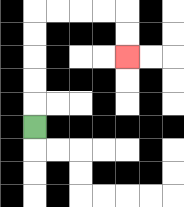{'start': '[1, 5]', 'end': '[5, 2]', 'path_directions': 'U,U,U,U,U,R,R,R,R,D,D', 'path_coordinates': '[[1, 5], [1, 4], [1, 3], [1, 2], [1, 1], [1, 0], [2, 0], [3, 0], [4, 0], [5, 0], [5, 1], [5, 2]]'}